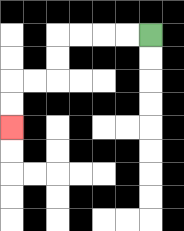{'start': '[6, 1]', 'end': '[0, 5]', 'path_directions': 'L,L,L,L,D,D,L,L,D,D', 'path_coordinates': '[[6, 1], [5, 1], [4, 1], [3, 1], [2, 1], [2, 2], [2, 3], [1, 3], [0, 3], [0, 4], [0, 5]]'}